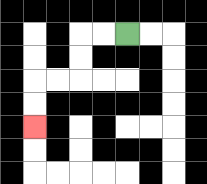{'start': '[5, 1]', 'end': '[1, 5]', 'path_directions': 'L,L,D,D,L,L,D,D', 'path_coordinates': '[[5, 1], [4, 1], [3, 1], [3, 2], [3, 3], [2, 3], [1, 3], [1, 4], [1, 5]]'}